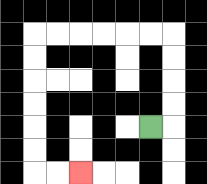{'start': '[6, 5]', 'end': '[3, 7]', 'path_directions': 'R,U,U,U,U,L,L,L,L,L,L,D,D,D,D,D,D,R,R', 'path_coordinates': '[[6, 5], [7, 5], [7, 4], [7, 3], [7, 2], [7, 1], [6, 1], [5, 1], [4, 1], [3, 1], [2, 1], [1, 1], [1, 2], [1, 3], [1, 4], [1, 5], [1, 6], [1, 7], [2, 7], [3, 7]]'}